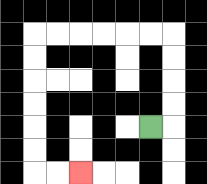{'start': '[6, 5]', 'end': '[3, 7]', 'path_directions': 'R,U,U,U,U,L,L,L,L,L,L,D,D,D,D,D,D,R,R', 'path_coordinates': '[[6, 5], [7, 5], [7, 4], [7, 3], [7, 2], [7, 1], [6, 1], [5, 1], [4, 1], [3, 1], [2, 1], [1, 1], [1, 2], [1, 3], [1, 4], [1, 5], [1, 6], [1, 7], [2, 7], [3, 7]]'}